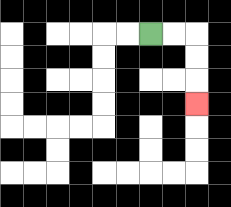{'start': '[6, 1]', 'end': '[8, 4]', 'path_directions': 'R,R,D,D,D', 'path_coordinates': '[[6, 1], [7, 1], [8, 1], [8, 2], [8, 3], [8, 4]]'}